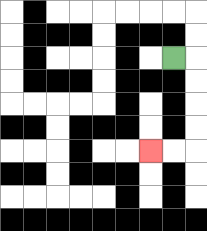{'start': '[7, 2]', 'end': '[6, 6]', 'path_directions': 'R,D,D,D,D,L,L', 'path_coordinates': '[[7, 2], [8, 2], [8, 3], [8, 4], [8, 5], [8, 6], [7, 6], [6, 6]]'}